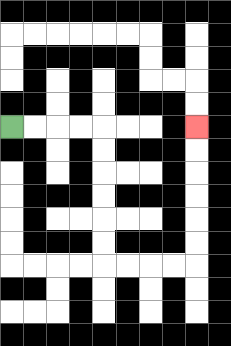{'start': '[0, 5]', 'end': '[8, 5]', 'path_directions': 'R,R,R,R,D,D,D,D,D,D,R,R,R,R,U,U,U,U,U,U', 'path_coordinates': '[[0, 5], [1, 5], [2, 5], [3, 5], [4, 5], [4, 6], [4, 7], [4, 8], [4, 9], [4, 10], [4, 11], [5, 11], [6, 11], [7, 11], [8, 11], [8, 10], [8, 9], [8, 8], [8, 7], [8, 6], [8, 5]]'}